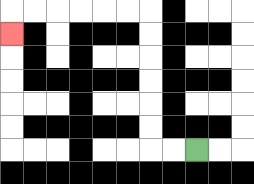{'start': '[8, 6]', 'end': '[0, 1]', 'path_directions': 'L,L,U,U,U,U,U,U,L,L,L,L,L,L,D', 'path_coordinates': '[[8, 6], [7, 6], [6, 6], [6, 5], [6, 4], [6, 3], [6, 2], [6, 1], [6, 0], [5, 0], [4, 0], [3, 0], [2, 0], [1, 0], [0, 0], [0, 1]]'}